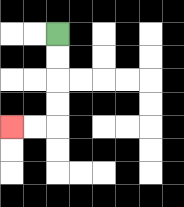{'start': '[2, 1]', 'end': '[0, 5]', 'path_directions': 'D,D,D,D,L,L', 'path_coordinates': '[[2, 1], [2, 2], [2, 3], [2, 4], [2, 5], [1, 5], [0, 5]]'}